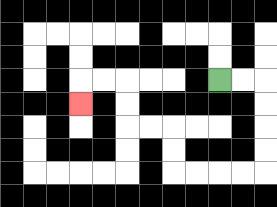{'start': '[9, 3]', 'end': '[3, 4]', 'path_directions': 'R,R,D,D,D,D,L,L,L,L,U,U,L,L,U,U,L,L,D', 'path_coordinates': '[[9, 3], [10, 3], [11, 3], [11, 4], [11, 5], [11, 6], [11, 7], [10, 7], [9, 7], [8, 7], [7, 7], [7, 6], [7, 5], [6, 5], [5, 5], [5, 4], [5, 3], [4, 3], [3, 3], [3, 4]]'}